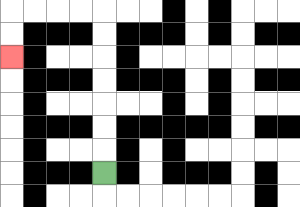{'start': '[4, 7]', 'end': '[0, 2]', 'path_directions': 'U,U,U,U,U,U,U,L,L,L,L,D,D', 'path_coordinates': '[[4, 7], [4, 6], [4, 5], [4, 4], [4, 3], [4, 2], [4, 1], [4, 0], [3, 0], [2, 0], [1, 0], [0, 0], [0, 1], [0, 2]]'}